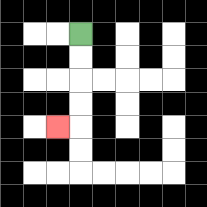{'start': '[3, 1]', 'end': '[2, 5]', 'path_directions': 'D,D,D,D,L', 'path_coordinates': '[[3, 1], [3, 2], [3, 3], [3, 4], [3, 5], [2, 5]]'}